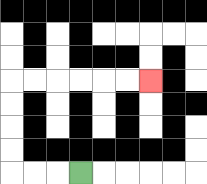{'start': '[3, 7]', 'end': '[6, 3]', 'path_directions': 'L,L,L,U,U,U,U,R,R,R,R,R,R', 'path_coordinates': '[[3, 7], [2, 7], [1, 7], [0, 7], [0, 6], [0, 5], [0, 4], [0, 3], [1, 3], [2, 3], [3, 3], [4, 3], [5, 3], [6, 3]]'}